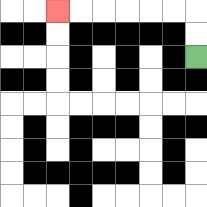{'start': '[8, 2]', 'end': '[2, 0]', 'path_directions': 'U,U,L,L,L,L,L,L', 'path_coordinates': '[[8, 2], [8, 1], [8, 0], [7, 0], [6, 0], [5, 0], [4, 0], [3, 0], [2, 0]]'}